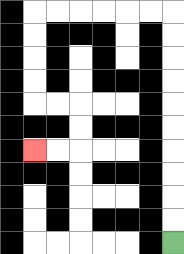{'start': '[7, 10]', 'end': '[1, 6]', 'path_directions': 'U,U,U,U,U,U,U,U,U,U,L,L,L,L,L,L,D,D,D,D,R,R,D,D,L,L', 'path_coordinates': '[[7, 10], [7, 9], [7, 8], [7, 7], [7, 6], [7, 5], [7, 4], [7, 3], [7, 2], [7, 1], [7, 0], [6, 0], [5, 0], [4, 0], [3, 0], [2, 0], [1, 0], [1, 1], [1, 2], [1, 3], [1, 4], [2, 4], [3, 4], [3, 5], [3, 6], [2, 6], [1, 6]]'}